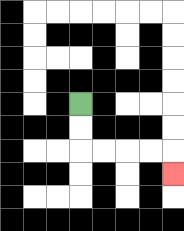{'start': '[3, 4]', 'end': '[7, 7]', 'path_directions': 'D,D,R,R,R,R,D', 'path_coordinates': '[[3, 4], [3, 5], [3, 6], [4, 6], [5, 6], [6, 6], [7, 6], [7, 7]]'}